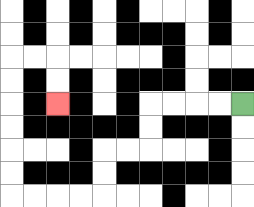{'start': '[10, 4]', 'end': '[2, 4]', 'path_directions': 'L,L,L,L,D,D,L,L,D,D,L,L,L,L,U,U,U,U,U,U,R,R,D,D', 'path_coordinates': '[[10, 4], [9, 4], [8, 4], [7, 4], [6, 4], [6, 5], [6, 6], [5, 6], [4, 6], [4, 7], [4, 8], [3, 8], [2, 8], [1, 8], [0, 8], [0, 7], [0, 6], [0, 5], [0, 4], [0, 3], [0, 2], [1, 2], [2, 2], [2, 3], [2, 4]]'}